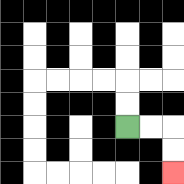{'start': '[5, 5]', 'end': '[7, 7]', 'path_directions': 'R,R,D,D', 'path_coordinates': '[[5, 5], [6, 5], [7, 5], [7, 6], [7, 7]]'}